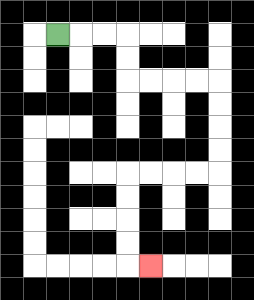{'start': '[2, 1]', 'end': '[6, 11]', 'path_directions': 'R,R,R,D,D,R,R,R,R,D,D,D,D,L,L,L,L,D,D,D,D,R', 'path_coordinates': '[[2, 1], [3, 1], [4, 1], [5, 1], [5, 2], [5, 3], [6, 3], [7, 3], [8, 3], [9, 3], [9, 4], [9, 5], [9, 6], [9, 7], [8, 7], [7, 7], [6, 7], [5, 7], [5, 8], [5, 9], [5, 10], [5, 11], [6, 11]]'}